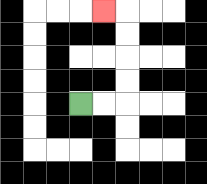{'start': '[3, 4]', 'end': '[4, 0]', 'path_directions': 'R,R,U,U,U,U,L', 'path_coordinates': '[[3, 4], [4, 4], [5, 4], [5, 3], [5, 2], [5, 1], [5, 0], [4, 0]]'}